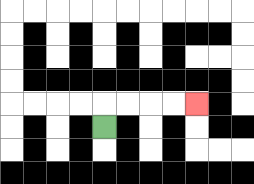{'start': '[4, 5]', 'end': '[8, 4]', 'path_directions': 'U,R,R,R,R', 'path_coordinates': '[[4, 5], [4, 4], [5, 4], [6, 4], [7, 4], [8, 4]]'}